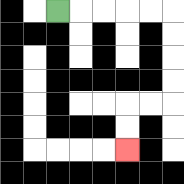{'start': '[2, 0]', 'end': '[5, 6]', 'path_directions': 'R,R,R,R,R,D,D,D,D,L,L,D,D', 'path_coordinates': '[[2, 0], [3, 0], [4, 0], [5, 0], [6, 0], [7, 0], [7, 1], [7, 2], [7, 3], [7, 4], [6, 4], [5, 4], [5, 5], [5, 6]]'}